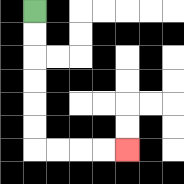{'start': '[1, 0]', 'end': '[5, 6]', 'path_directions': 'D,D,D,D,D,D,R,R,R,R', 'path_coordinates': '[[1, 0], [1, 1], [1, 2], [1, 3], [1, 4], [1, 5], [1, 6], [2, 6], [3, 6], [4, 6], [5, 6]]'}